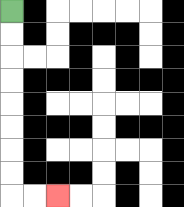{'start': '[0, 0]', 'end': '[2, 8]', 'path_directions': 'D,D,D,D,D,D,D,D,R,R', 'path_coordinates': '[[0, 0], [0, 1], [0, 2], [0, 3], [0, 4], [0, 5], [0, 6], [0, 7], [0, 8], [1, 8], [2, 8]]'}